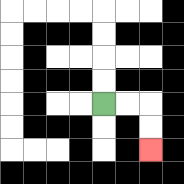{'start': '[4, 4]', 'end': '[6, 6]', 'path_directions': 'R,R,D,D', 'path_coordinates': '[[4, 4], [5, 4], [6, 4], [6, 5], [6, 6]]'}